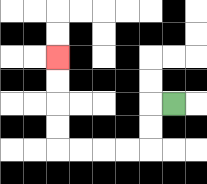{'start': '[7, 4]', 'end': '[2, 2]', 'path_directions': 'L,D,D,L,L,L,L,U,U,U,U', 'path_coordinates': '[[7, 4], [6, 4], [6, 5], [6, 6], [5, 6], [4, 6], [3, 6], [2, 6], [2, 5], [2, 4], [2, 3], [2, 2]]'}